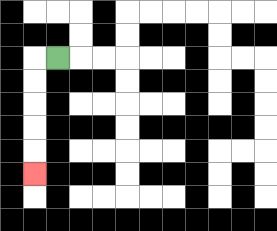{'start': '[2, 2]', 'end': '[1, 7]', 'path_directions': 'L,D,D,D,D,D', 'path_coordinates': '[[2, 2], [1, 2], [1, 3], [1, 4], [1, 5], [1, 6], [1, 7]]'}